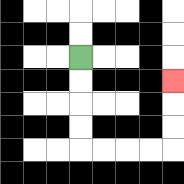{'start': '[3, 2]', 'end': '[7, 3]', 'path_directions': 'D,D,D,D,R,R,R,R,U,U,U', 'path_coordinates': '[[3, 2], [3, 3], [3, 4], [3, 5], [3, 6], [4, 6], [5, 6], [6, 6], [7, 6], [7, 5], [7, 4], [7, 3]]'}